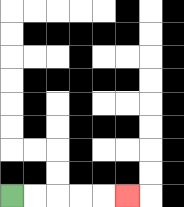{'start': '[0, 8]', 'end': '[5, 8]', 'path_directions': 'R,R,R,R,R', 'path_coordinates': '[[0, 8], [1, 8], [2, 8], [3, 8], [4, 8], [5, 8]]'}